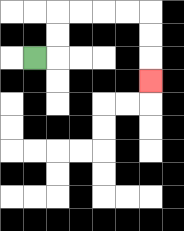{'start': '[1, 2]', 'end': '[6, 3]', 'path_directions': 'R,U,U,R,R,R,R,D,D,D', 'path_coordinates': '[[1, 2], [2, 2], [2, 1], [2, 0], [3, 0], [4, 0], [5, 0], [6, 0], [6, 1], [6, 2], [6, 3]]'}